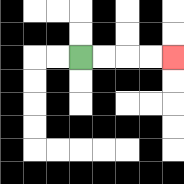{'start': '[3, 2]', 'end': '[7, 2]', 'path_directions': 'R,R,R,R', 'path_coordinates': '[[3, 2], [4, 2], [5, 2], [6, 2], [7, 2]]'}